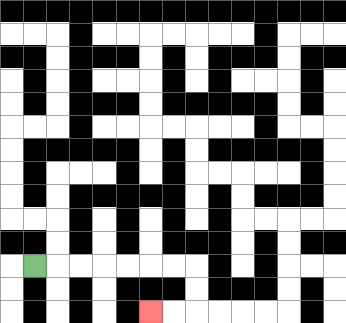{'start': '[1, 11]', 'end': '[6, 13]', 'path_directions': 'R,R,R,R,R,R,R,D,D,L,L', 'path_coordinates': '[[1, 11], [2, 11], [3, 11], [4, 11], [5, 11], [6, 11], [7, 11], [8, 11], [8, 12], [8, 13], [7, 13], [6, 13]]'}